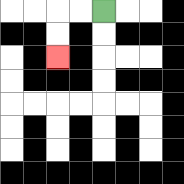{'start': '[4, 0]', 'end': '[2, 2]', 'path_directions': 'L,L,D,D', 'path_coordinates': '[[4, 0], [3, 0], [2, 0], [2, 1], [2, 2]]'}